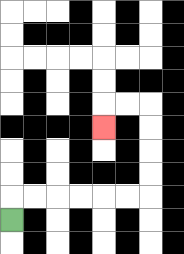{'start': '[0, 9]', 'end': '[4, 5]', 'path_directions': 'U,R,R,R,R,R,R,U,U,U,U,L,L,D', 'path_coordinates': '[[0, 9], [0, 8], [1, 8], [2, 8], [3, 8], [4, 8], [5, 8], [6, 8], [6, 7], [6, 6], [6, 5], [6, 4], [5, 4], [4, 4], [4, 5]]'}